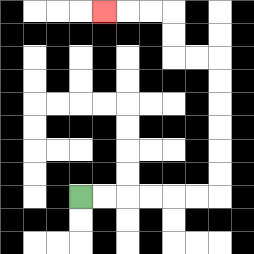{'start': '[3, 8]', 'end': '[4, 0]', 'path_directions': 'R,R,R,R,R,R,U,U,U,U,U,U,L,L,U,U,L,L,L', 'path_coordinates': '[[3, 8], [4, 8], [5, 8], [6, 8], [7, 8], [8, 8], [9, 8], [9, 7], [9, 6], [9, 5], [9, 4], [9, 3], [9, 2], [8, 2], [7, 2], [7, 1], [7, 0], [6, 0], [5, 0], [4, 0]]'}